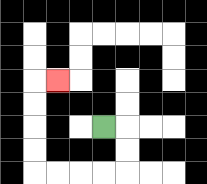{'start': '[4, 5]', 'end': '[2, 3]', 'path_directions': 'R,D,D,L,L,L,L,U,U,U,U,R', 'path_coordinates': '[[4, 5], [5, 5], [5, 6], [5, 7], [4, 7], [3, 7], [2, 7], [1, 7], [1, 6], [1, 5], [1, 4], [1, 3], [2, 3]]'}